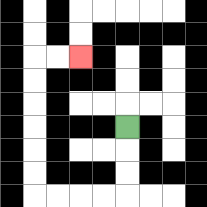{'start': '[5, 5]', 'end': '[3, 2]', 'path_directions': 'D,D,D,L,L,L,L,U,U,U,U,U,U,R,R', 'path_coordinates': '[[5, 5], [5, 6], [5, 7], [5, 8], [4, 8], [3, 8], [2, 8], [1, 8], [1, 7], [1, 6], [1, 5], [1, 4], [1, 3], [1, 2], [2, 2], [3, 2]]'}